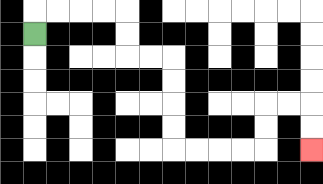{'start': '[1, 1]', 'end': '[13, 6]', 'path_directions': 'U,R,R,R,R,D,D,R,R,D,D,D,D,R,R,R,R,U,U,R,R,D,D', 'path_coordinates': '[[1, 1], [1, 0], [2, 0], [3, 0], [4, 0], [5, 0], [5, 1], [5, 2], [6, 2], [7, 2], [7, 3], [7, 4], [7, 5], [7, 6], [8, 6], [9, 6], [10, 6], [11, 6], [11, 5], [11, 4], [12, 4], [13, 4], [13, 5], [13, 6]]'}